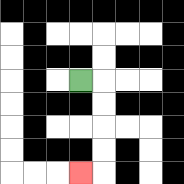{'start': '[3, 3]', 'end': '[3, 7]', 'path_directions': 'R,D,D,D,D,L', 'path_coordinates': '[[3, 3], [4, 3], [4, 4], [4, 5], [4, 6], [4, 7], [3, 7]]'}